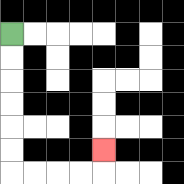{'start': '[0, 1]', 'end': '[4, 6]', 'path_directions': 'D,D,D,D,D,D,R,R,R,R,U', 'path_coordinates': '[[0, 1], [0, 2], [0, 3], [0, 4], [0, 5], [0, 6], [0, 7], [1, 7], [2, 7], [3, 7], [4, 7], [4, 6]]'}